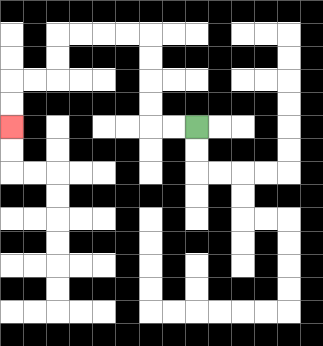{'start': '[8, 5]', 'end': '[0, 5]', 'path_directions': 'L,L,U,U,U,U,L,L,L,L,D,D,L,L,D,D', 'path_coordinates': '[[8, 5], [7, 5], [6, 5], [6, 4], [6, 3], [6, 2], [6, 1], [5, 1], [4, 1], [3, 1], [2, 1], [2, 2], [2, 3], [1, 3], [0, 3], [0, 4], [0, 5]]'}